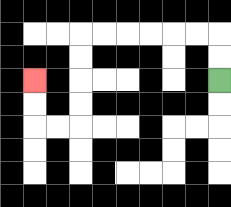{'start': '[9, 3]', 'end': '[1, 3]', 'path_directions': 'U,U,L,L,L,L,L,L,D,D,D,D,L,L,U,U', 'path_coordinates': '[[9, 3], [9, 2], [9, 1], [8, 1], [7, 1], [6, 1], [5, 1], [4, 1], [3, 1], [3, 2], [3, 3], [3, 4], [3, 5], [2, 5], [1, 5], [1, 4], [1, 3]]'}